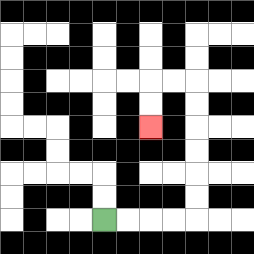{'start': '[4, 9]', 'end': '[6, 5]', 'path_directions': 'R,R,R,R,U,U,U,U,U,U,L,L,D,D', 'path_coordinates': '[[4, 9], [5, 9], [6, 9], [7, 9], [8, 9], [8, 8], [8, 7], [8, 6], [8, 5], [8, 4], [8, 3], [7, 3], [6, 3], [6, 4], [6, 5]]'}